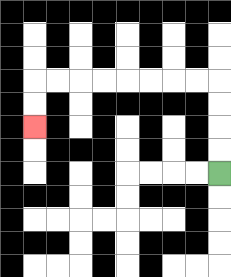{'start': '[9, 7]', 'end': '[1, 5]', 'path_directions': 'U,U,U,U,L,L,L,L,L,L,L,L,D,D', 'path_coordinates': '[[9, 7], [9, 6], [9, 5], [9, 4], [9, 3], [8, 3], [7, 3], [6, 3], [5, 3], [4, 3], [3, 3], [2, 3], [1, 3], [1, 4], [1, 5]]'}